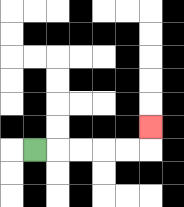{'start': '[1, 6]', 'end': '[6, 5]', 'path_directions': 'R,R,R,R,R,U', 'path_coordinates': '[[1, 6], [2, 6], [3, 6], [4, 6], [5, 6], [6, 6], [6, 5]]'}